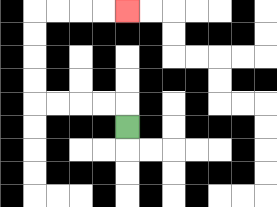{'start': '[5, 5]', 'end': '[5, 0]', 'path_directions': 'U,L,L,L,L,U,U,U,U,R,R,R,R', 'path_coordinates': '[[5, 5], [5, 4], [4, 4], [3, 4], [2, 4], [1, 4], [1, 3], [1, 2], [1, 1], [1, 0], [2, 0], [3, 0], [4, 0], [5, 0]]'}